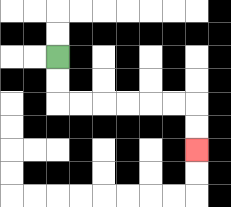{'start': '[2, 2]', 'end': '[8, 6]', 'path_directions': 'D,D,R,R,R,R,R,R,D,D', 'path_coordinates': '[[2, 2], [2, 3], [2, 4], [3, 4], [4, 4], [5, 4], [6, 4], [7, 4], [8, 4], [8, 5], [8, 6]]'}